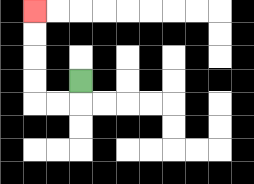{'start': '[3, 3]', 'end': '[1, 0]', 'path_directions': 'D,L,L,U,U,U,U', 'path_coordinates': '[[3, 3], [3, 4], [2, 4], [1, 4], [1, 3], [1, 2], [1, 1], [1, 0]]'}